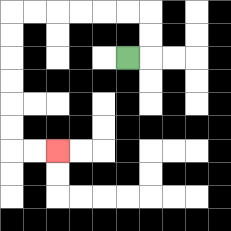{'start': '[5, 2]', 'end': '[2, 6]', 'path_directions': 'R,U,U,L,L,L,L,L,L,D,D,D,D,D,D,R,R', 'path_coordinates': '[[5, 2], [6, 2], [6, 1], [6, 0], [5, 0], [4, 0], [3, 0], [2, 0], [1, 0], [0, 0], [0, 1], [0, 2], [0, 3], [0, 4], [0, 5], [0, 6], [1, 6], [2, 6]]'}